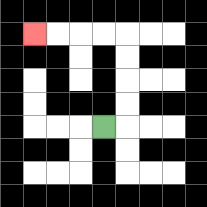{'start': '[4, 5]', 'end': '[1, 1]', 'path_directions': 'R,U,U,U,U,L,L,L,L', 'path_coordinates': '[[4, 5], [5, 5], [5, 4], [5, 3], [5, 2], [5, 1], [4, 1], [3, 1], [2, 1], [1, 1]]'}